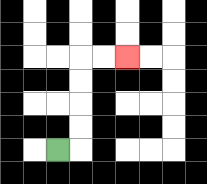{'start': '[2, 6]', 'end': '[5, 2]', 'path_directions': 'R,U,U,U,U,R,R', 'path_coordinates': '[[2, 6], [3, 6], [3, 5], [3, 4], [3, 3], [3, 2], [4, 2], [5, 2]]'}